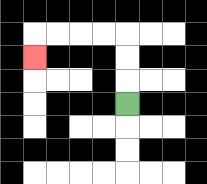{'start': '[5, 4]', 'end': '[1, 2]', 'path_directions': 'U,U,U,L,L,L,L,D', 'path_coordinates': '[[5, 4], [5, 3], [5, 2], [5, 1], [4, 1], [3, 1], [2, 1], [1, 1], [1, 2]]'}